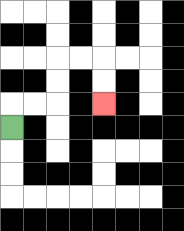{'start': '[0, 5]', 'end': '[4, 4]', 'path_directions': 'U,R,R,U,U,R,R,D,D', 'path_coordinates': '[[0, 5], [0, 4], [1, 4], [2, 4], [2, 3], [2, 2], [3, 2], [4, 2], [4, 3], [4, 4]]'}